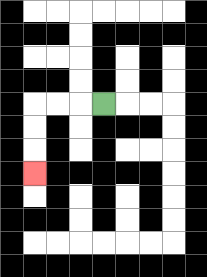{'start': '[4, 4]', 'end': '[1, 7]', 'path_directions': 'L,L,L,D,D,D', 'path_coordinates': '[[4, 4], [3, 4], [2, 4], [1, 4], [1, 5], [1, 6], [1, 7]]'}